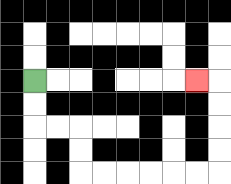{'start': '[1, 3]', 'end': '[8, 3]', 'path_directions': 'D,D,R,R,D,D,R,R,R,R,R,R,U,U,U,U,L', 'path_coordinates': '[[1, 3], [1, 4], [1, 5], [2, 5], [3, 5], [3, 6], [3, 7], [4, 7], [5, 7], [6, 7], [7, 7], [8, 7], [9, 7], [9, 6], [9, 5], [9, 4], [9, 3], [8, 3]]'}